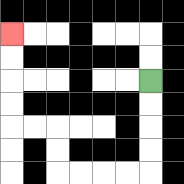{'start': '[6, 3]', 'end': '[0, 1]', 'path_directions': 'D,D,D,D,L,L,L,L,U,U,L,L,U,U,U,U', 'path_coordinates': '[[6, 3], [6, 4], [6, 5], [6, 6], [6, 7], [5, 7], [4, 7], [3, 7], [2, 7], [2, 6], [2, 5], [1, 5], [0, 5], [0, 4], [0, 3], [0, 2], [0, 1]]'}